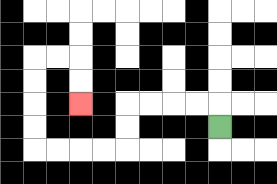{'start': '[9, 5]', 'end': '[3, 4]', 'path_directions': 'U,L,L,L,L,D,D,L,L,L,L,U,U,U,U,R,R,D,D', 'path_coordinates': '[[9, 5], [9, 4], [8, 4], [7, 4], [6, 4], [5, 4], [5, 5], [5, 6], [4, 6], [3, 6], [2, 6], [1, 6], [1, 5], [1, 4], [1, 3], [1, 2], [2, 2], [3, 2], [3, 3], [3, 4]]'}